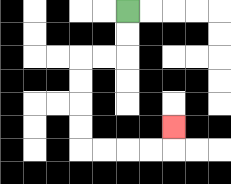{'start': '[5, 0]', 'end': '[7, 5]', 'path_directions': 'D,D,L,L,D,D,D,D,R,R,R,R,U', 'path_coordinates': '[[5, 0], [5, 1], [5, 2], [4, 2], [3, 2], [3, 3], [3, 4], [3, 5], [3, 6], [4, 6], [5, 6], [6, 6], [7, 6], [7, 5]]'}